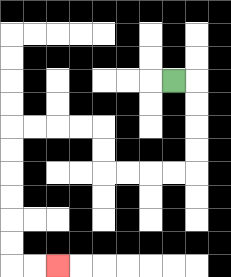{'start': '[7, 3]', 'end': '[2, 11]', 'path_directions': 'R,D,D,D,D,L,L,L,L,U,U,L,L,L,L,D,D,D,D,D,D,R,R', 'path_coordinates': '[[7, 3], [8, 3], [8, 4], [8, 5], [8, 6], [8, 7], [7, 7], [6, 7], [5, 7], [4, 7], [4, 6], [4, 5], [3, 5], [2, 5], [1, 5], [0, 5], [0, 6], [0, 7], [0, 8], [0, 9], [0, 10], [0, 11], [1, 11], [2, 11]]'}